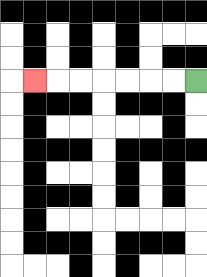{'start': '[8, 3]', 'end': '[1, 3]', 'path_directions': 'L,L,L,L,L,L,L', 'path_coordinates': '[[8, 3], [7, 3], [6, 3], [5, 3], [4, 3], [3, 3], [2, 3], [1, 3]]'}